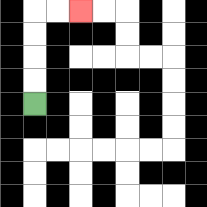{'start': '[1, 4]', 'end': '[3, 0]', 'path_directions': 'U,U,U,U,R,R', 'path_coordinates': '[[1, 4], [1, 3], [1, 2], [1, 1], [1, 0], [2, 0], [3, 0]]'}